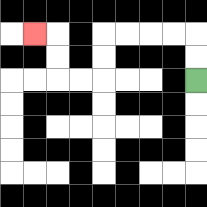{'start': '[8, 3]', 'end': '[1, 1]', 'path_directions': 'U,U,L,L,L,L,D,D,L,L,U,U,L', 'path_coordinates': '[[8, 3], [8, 2], [8, 1], [7, 1], [6, 1], [5, 1], [4, 1], [4, 2], [4, 3], [3, 3], [2, 3], [2, 2], [2, 1], [1, 1]]'}